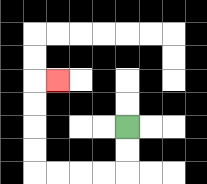{'start': '[5, 5]', 'end': '[2, 3]', 'path_directions': 'D,D,L,L,L,L,U,U,U,U,R', 'path_coordinates': '[[5, 5], [5, 6], [5, 7], [4, 7], [3, 7], [2, 7], [1, 7], [1, 6], [1, 5], [1, 4], [1, 3], [2, 3]]'}